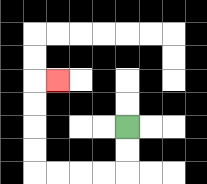{'start': '[5, 5]', 'end': '[2, 3]', 'path_directions': 'D,D,L,L,L,L,U,U,U,U,R', 'path_coordinates': '[[5, 5], [5, 6], [5, 7], [4, 7], [3, 7], [2, 7], [1, 7], [1, 6], [1, 5], [1, 4], [1, 3], [2, 3]]'}